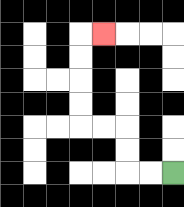{'start': '[7, 7]', 'end': '[4, 1]', 'path_directions': 'L,L,U,U,L,L,U,U,U,U,R', 'path_coordinates': '[[7, 7], [6, 7], [5, 7], [5, 6], [5, 5], [4, 5], [3, 5], [3, 4], [3, 3], [3, 2], [3, 1], [4, 1]]'}